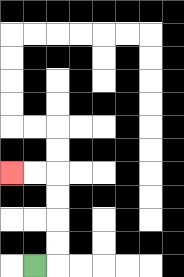{'start': '[1, 11]', 'end': '[0, 7]', 'path_directions': 'R,U,U,U,U,L,L', 'path_coordinates': '[[1, 11], [2, 11], [2, 10], [2, 9], [2, 8], [2, 7], [1, 7], [0, 7]]'}